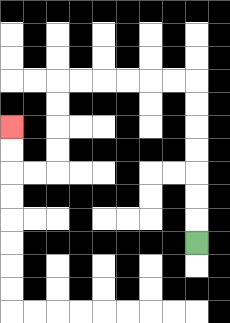{'start': '[8, 10]', 'end': '[0, 5]', 'path_directions': 'U,U,U,U,U,U,U,L,L,L,L,L,L,D,D,D,D,L,L,U,U', 'path_coordinates': '[[8, 10], [8, 9], [8, 8], [8, 7], [8, 6], [8, 5], [8, 4], [8, 3], [7, 3], [6, 3], [5, 3], [4, 3], [3, 3], [2, 3], [2, 4], [2, 5], [2, 6], [2, 7], [1, 7], [0, 7], [0, 6], [0, 5]]'}